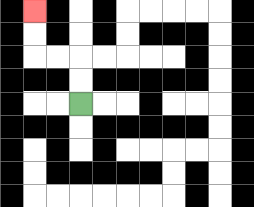{'start': '[3, 4]', 'end': '[1, 0]', 'path_directions': 'U,U,L,L,U,U', 'path_coordinates': '[[3, 4], [3, 3], [3, 2], [2, 2], [1, 2], [1, 1], [1, 0]]'}